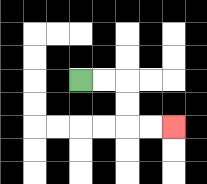{'start': '[3, 3]', 'end': '[7, 5]', 'path_directions': 'R,R,D,D,R,R', 'path_coordinates': '[[3, 3], [4, 3], [5, 3], [5, 4], [5, 5], [6, 5], [7, 5]]'}